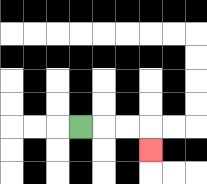{'start': '[3, 5]', 'end': '[6, 6]', 'path_directions': 'R,R,R,D', 'path_coordinates': '[[3, 5], [4, 5], [5, 5], [6, 5], [6, 6]]'}